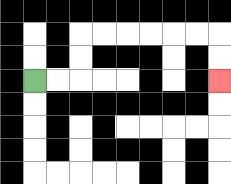{'start': '[1, 3]', 'end': '[9, 3]', 'path_directions': 'R,R,U,U,R,R,R,R,R,R,D,D', 'path_coordinates': '[[1, 3], [2, 3], [3, 3], [3, 2], [3, 1], [4, 1], [5, 1], [6, 1], [7, 1], [8, 1], [9, 1], [9, 2], [9, 3]]'}